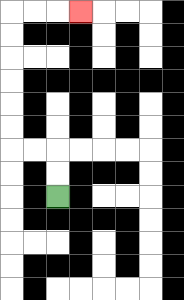{'start': '[2, 8]', 'end': '[3, 0]', 'path_directions': 'U,U,L,L,U,U,U,U,U,U,R,R,R', 'path_coordinates': '[[2, 8], [2, 7], [2, 6], [1, 6], [0, 6], [0, 5], [0, 4], [0, 3], [0, 2], [0, 1], [0, 0], [1, 0], [2, 0], [3, 0]]'}